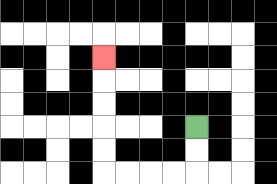{'start': '[8, 5]', 'end': '[4, 2]', 'path_directions': 'D,D,L,L,L,L,U,U,U,U,U', 'path_coordinates': '[[8, 5], [8, 6], [8, 7], [7, 7], [6, 7], [5, 7], [4, 7], [4, 6], [4, 5], [4, 4], [4, 3], [4, 2]]'}